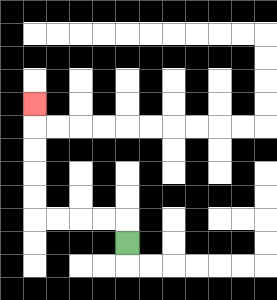{'start': '[5, 10]', 'end': '[1, 4]', 'path_directions': 'U,L,L,L,L,U,U,U,U,U', 'path_coordinates': '[[5, 10], [5, 9], [4, 9], [3, 9], [2, 9], [1, 9], [1, 8], [1, 7], [1, 6], [1, 5], [1, 4]]'}